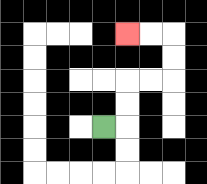{'start': '[4, 5]', 'end': '[5, 1]', 'path_directions': 'R,U,U,R,R,U,U,L,L', 'path_coordinates': '[[4, 5], [5, 5], [5, 4], [5, 3], [6, 3], [7, 3], [7, 2], [7, 1], [6, 1], [5, 1]]'}